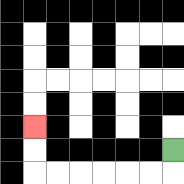{'start': '[7, 6]', 'end': '[1, 5]', 'path_directions': 'D,L,L,L,L,L,L,U,U', 'path_coordinates': '[[7, 6], [7, 7], [6, 7], [5, 7], [4, 7], [3, 7], [2, 7], [1, 7], [1, 6], [1, 5]]'}